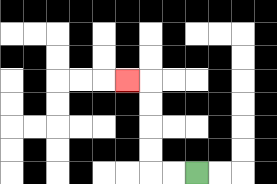{'start': '[8, 7]', 'end': '[5, 3]', 'path_directions': 'L,L,U,U,U,U,L', 'path_coordinates': '[[8, 7], [7, 7], [6, 7], [6, 6], [6, 5], [6, 4], [6, 3], [5, 3]]'}